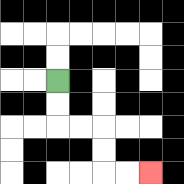{'start': '[2, 3]', 'end': '[6, 7]', 'path_directions': 'D,D,R,R,D,D,R,R', 'path_coordinates': '[[2, 3], [2, 4], [2, 5], [3, 5], [4, 5], [4, 6], [4, 7], [5, 7], [6, 7]]'}